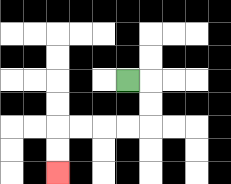{'start': '[5, 3]', 'end': '[2, 7]', 'path_directions': 'R,D,D,L,L,L,L,D,D', 'path_coordinates': '[[5, 3], [6, 3], [6, 4], [6, 5], [5, 5], [4, 5], [3, 5], [2, 5], [2, 6], [2, 7]]'}